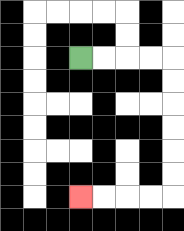{'start': '[3, 2]', 'end': '[3, 8]', 'path_directions': 'R,R,R,R,D,D,D,D,D,D,L,L,L,L', 'path_coordinates': '[[3, 2], [4, 2], [5, 2], [6, 2], [7, 2], [7, 3], [7, 4], [7, 5], [7, 6], [7, 7], [7, 8], [6, 8], [5, 8], [4, 8], [3, 8]]'}